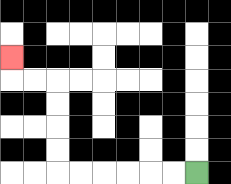{'start': '[8, 7]', 'end': '[0, 2]', 'path_directions': 'L,L,L,L,L,L,U,U,U,U,L,L,U', 'path_coordinates': '[[8, 7], [7, 7], [6, 7], [5, 7], [4, 7], [3, 7], [2, 7], [2, 6], [2, 5], [2, 4], [2, 3], [1, 3], [0, 3], [0, 2]]'}